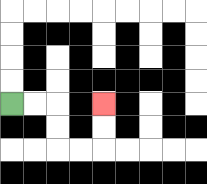{'start': '[0, 4]', 'end': '[4, 4]', 'path_directions': 'R,R,D,D,R,R,U,U', 'path_coordinates': '[[0, 4], [1, 4], [2, 4], [2, 5], [2, 6], [3, 6], [4, 6], [4, 5], [4, 4]]'}